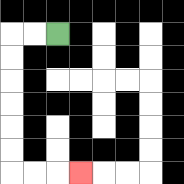{'start': '[2, 1]', 'end': '[3, 7]', 'path_directions': 'L,L,D,D,D,D,D,D,R,R,R', 'path_coordinates': '[[2, 1], [1, 1], [0, 1], [0, 2], [0, 3], [0, 4], [0, 5], [0, 6], [0, 7], [1, 7], [2, 7], [3, 7]]'}